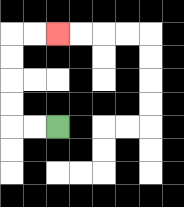{'start': '[2, 5]', 'end': '[2, 1]', 'path_directions': 'L,L,U,U,U,U,R,R', 'path_coordinates': '[[2, 5], [1, 5], [0, 5], [0, 4], [0, 3], [0, 2], [0, 1], [1, 1], [2, 1]]'}